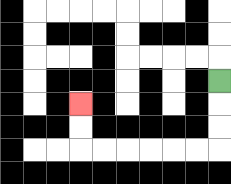{'start': '[9, 3]', 'end': '[3, 4]', 'path_directions': 'D,D,D,L,L,L,L,L,L,U,U', 'path_coordinates': '[[9, 3], [9, 4], [9, 5], [9, 6], [8, 6], [7, 6], [6, 6], [5, 6], [4, 6], [3, 6], [3, 5], [3, 4]]'}